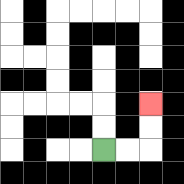{'start': '[4, 6]', 'end': '[6, 4]', 'path_directions': 'R,R,U,U', 'path_coordinates': '[[4, 6], [5, 6], [6, 6], [6, 5], [6, 4]]'}